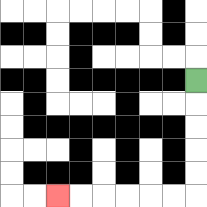{'start': '[8, 3]', 'end': '[2, 8]', 'path_directions': 'D,D,D,D,D,L,L,L,L,L,L', 'path_coordinates': '[[8, 3], [8, 4], [8, 5], [8, 6], [8, 7], [8, 8], [7, 8], [6, 8], [5, 8], [4, 8], [3, 8], [2, 8]]'}